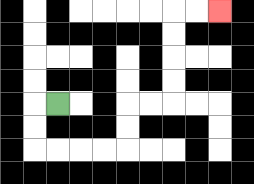{'start': '[2, 4]', 'end': '[9, 0]', 'path_directions': 'L,D,D,R,R,R,R,U,U,R,R,U,U,U,U,R,R', 'path_coordinates': '[[2, 4], [1, 4], [1, 5], [1, 6], [2, 6], [3, 6], [4, 6], [5, 6], [5, 5], [5, 4], [6, 4], [7, 4], [7, 3], [7, 2], [7, 1], [7, 0], [8, 0], [9, 0]]'}